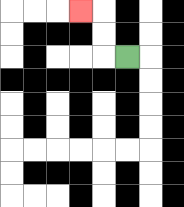{'start': '[5, 2]', 'end': '[3, 0]', 'path_directions': 'L,U,U,L', 'path_coordinates': '[[5, 2], [4, 2], [4, 1], [4, 0], [3, 0]]'}